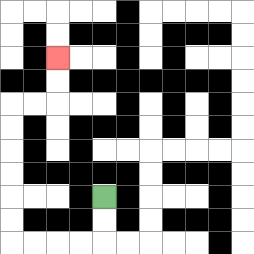{'start': '[4, 8]', 'end': '[2, 2]', 'path_directions': 'D,D,L,L,L,L,U,U,U,U,U,U,R,R,U,U', 'path_coordinates': '[[4, 8], [4, 9], [4, 10], [3, 10], [2, 10], [1, 10], [0, 10], [0, 9], [0, 8], [0, 7], [0, 6], [0, 5], [0, 4], [1, 4], [2, 4], [2, 3], [2, 2]]'}